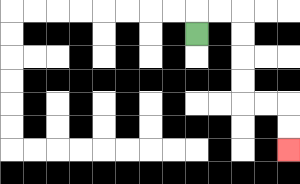{'start': '[8, 1]', 'end': '[12, 6]', 'path_directions': 'U,R,R,D,D,D,D,R,R,D,D', 'path_coordinates': '[[8, 1], [8, 0], [9, 0], [10, 0], [10, 1], [10, 2], [10, 3], [10, 4], [11, 4], [12, 4], [12, 5], [12, 6]]'}